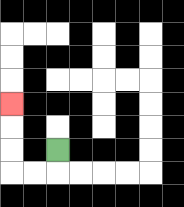{'start': '[2, 6]', 'end': '[0, 4]', 'path_directions': 'D,L,L,U,U,U', 'path_coordinates': '[[2, 6], [2, 7], [1, 7], [0, 7], [0, 6], [0, 5], [0, 4]]'}